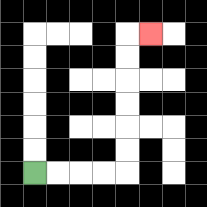{'start': '[1, 7]', 'end': '[6, 1]', 'path_directions': 'R,R,R,R,U,U,U,U,U,U,R', 'path_coordinates': '[[1, 7], [2, 7], [3, 7], [4, 7], [5, 7], [5, 6], [5, 5], [5, 4], [5, 3], [5, 2], [5, 1], [6, 1]]'}